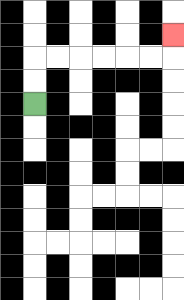{'start': '[1, 4]', 'end': '[7, 1]', 'path_directions': 'U,U,R,R,R,R,R,R,U', 'path_coordinates': '[[1, 4], [1, 3], [1, 2], [2, 2], [3, 2], [4, 2], [5, 2], [6, 2], [7, 2], [7, 1]]'}